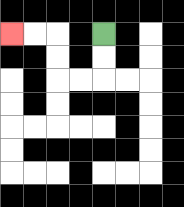{'start': '[4, 1]', 'end': '[0, 1]', 'path_directions': 'D,D,L,L,U,U,L,L', 'path_coordinates': '[[4, 1], [4, 2], [4, 3], [3, 3], [2, 3], [2, 2], [2, 1], [1, 1], [0, 1]]'}